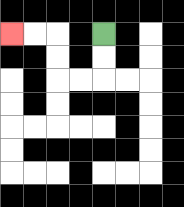{'start': '[4, 1]', 'end': '[0, 1]', 'path_directions': 'D,D,L,L,U,U,L,L', 'path_coordinates': '[[4, 1], [4, 2], [4, 3], [3, 3], [2, 3], [2, 2], [2, 1], [1, 1], [0, 1]]'}